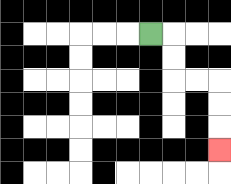{'start': '[6, 1]', 'end': '[9, 6]', 'path_directions': 'R,D,D,R,R,D,D,D', 'path_coordinates': '[[6, 1], [7, 1], [7, 2], [7, 3], [8, 3], [9, 3], [9, 4], [9, 5], [9, 6]]'}